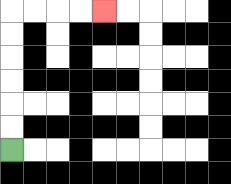{'start': '[0, 6]', 'end': '[4, 0]', 'path_directions': 'U,U,U,U,U,U,R,R,R,R', 'path_coordinates': '[[0, 6], [0, 5], [0, 4], [0, 3], [0, 2], [0, 1], [0, 0], [1, 0], [2, 0], [3, 0], [4, 0]]'}